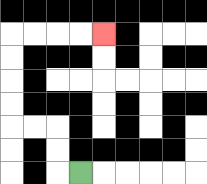{'start': '[3, 7]', 'end': '[4, 1]', 'path_directions': 'L,U,U,L,L,U,U,U,U,R,R,R,R', 'path_coordinates': '[[3, 7], [2, 7], [2, 6], [2, 5], [1, 5], [0, 5], [0, 4], [0, 3], [0, 2], [0, 1], [1, 1], [2, 1], [3, 1], [4, 1]]'}